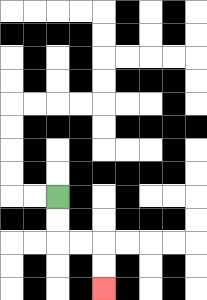{'start': '[2, 8]', 'end': '[4, 12]', 'path_directions': 'D,D,R,R,D,D', 'path_coordinates': '[[2, 8], [2, 9], [2, 10], [3, 10], [4, 10], [4, 11], [4, 12]]'}